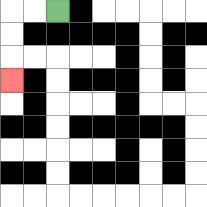{'start': '[2, 0]', 'end': '[0, 3]', 'path_directions': 'L,L,D,D,D', 'path_coordinates': '[[2, 0], [1, 0], [0, 0], [0, 1], [0, 2], [0, 3]]'}